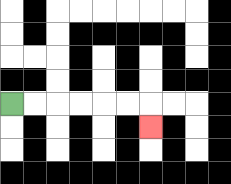{'start': '[0, 4]', 'end': '[6, 5]', 'path_directions': 'R,R,R,R,R,R,D', 'path_coordinates': '[[0, 4], [1, 4], [2, 4], [3, 4], [4, 4], [5, 4], [6, 4], [6, 5]]'}